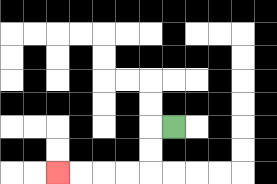{'start': '[7, 5]', 'end': '[2, 7]', 'path_directions': 'L,D,D,L,L,L,L', 'path_coordinates': '[[7, 5], [6, 5], [6, 6], [6, 7], [5, 7], [4, 7], [3, 7], [2, 7]]'}